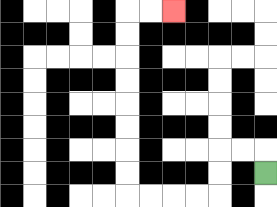{'start': '[11, 7]', 'end': '[7, 0]', 'path_directions': 'U,L,L,D,D,L,L,L,L,U,U,U,U,U,U,U,U,R,R', 'path_coordinates': '[[11, 7], [11, 6], [10, 6], [9, 6], [9, 7], [9, 8], [8, 8], [7, 8], [6, 8], [5, 8], [5, 7], [5, 6], [5, 5], [5, 4], [5, 3], [5, 2], [5, 1], [5, 0], [6, 0], [7, 0]]'}